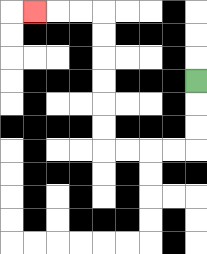{'start': '[8, 3]', 'end': '[1, 0]', 'path_directions': 'D,D,D,L,L,L,L,U,U,U,U,U,U,L,L,L', 'path_coordinates': '[[8, 3], [8, 4], [8, 5], [8, 6], [7, 6], [6, 6], [5, 6], [4, 6], [4, 5], [4, 4], [4, 3], [4, 2], [4, 1], [4, 0], [3, 0], [2, 0], [1, 0]]'}